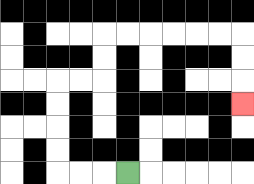{'start': '[5, 7]', 'end': '[10, 4]', 'path_directions': 'L,L,L,U,U,U,U,R,R,U,U,R,R,R,R,R,R,D,D,D', 'path_coordinates': '[[5, 7], [4, 7], [3, 7], [2, 7], [2, 6], [2, 5], [2, 4], [2, 3], [3, 3], [4, 3], [4, 2], [4, 1], [5, 1], [6, 1], [7, 1], [8, 1], [9, 1], [10, 1], [10, 2], [10, 3], [10, 4]]'}